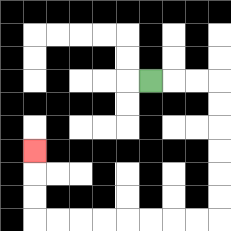{'start': '[6, 3]', 'end': '[1, 6]', 'path_directions': 'R,R,R,D,D,D,D,D,D,L,L,L,L,L,L,L,L,U,U,U', 'path_coordinates': '[[6, 3], [7, 3], [8, 3], [9, 3], [9, 4], [9, 5], [9, 6], [9, 7], [9, 8], [9, 9], [8, 9], [7, 9], [6, 9], [5, 9], [4, 9], [3, 9], [2, 9], [1, 9], [1, 8], [1, 7], [1, 6]]'}